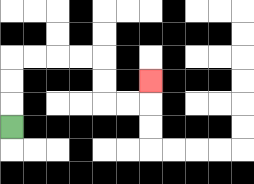{'start': '[0, 5]', 'end': '[6, 3]', 'path_directions': 'U,U,U,R,R,R,R,D,D,R,R,U', 'path_coordinates': '[[0, 5], [0, 4], [0, 3], [0, 2], [1, 2], [2, 2], [3, 2], [4, 2], [4, 3], [4, 4], [5, 4], [6, 4], [6, 3]]'}